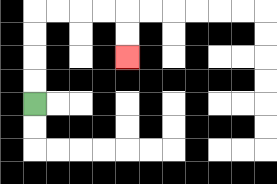{'start': '[1, 4]', 'end': '[5, 2]', 'path_directions': 'U,U,U,U,R,R,R,R,D,D', 'path_coordinates': '[[1, 4], [1, 3], [1, 2], [1, 1], [1, 0], [2, 0], [3, 0], [4, 0], [5, 0], [5, 1], [5, 2]]'}